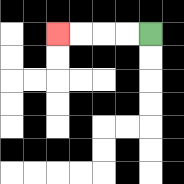{'start': '[6, 1]', 'end': '[2, 1]', 'path_directions': 'L,L,L,L', 'path_coordinates': '[[6, 1], [5, 1], [4, 1], [3, 1], [2, 1]]'}